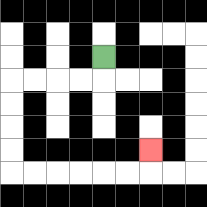{'start': '[4, 2]', 'end': '[6, 6]', 'path_directions': 'D,L,L,L,L,D,D,D,D,R,R,R,R,R,R,U', 'path_coordinates': '[[4, 2], [4, 3], [3, 3], [2, 3], [1, 3], [0, 3], [0, 4], [0, 5], [0, 6], [0, 7], [1, 7], [2, 7], [3, 7], [4, 7], [5, 7], [6, 7], [6, 6]]'}